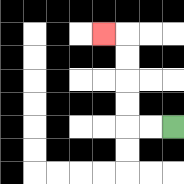{'start': '[7, 5]', 'end': '[4, 1]', 'path_directions': 'L,L,U,U,U,U,L', 'path_coordinates': '[[7, 5], [6, 5], [5, 5], [5, 4], [5, 3], [5, 2], [5, 1], [4, 1]]'}